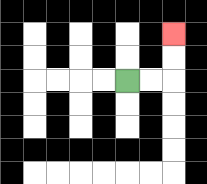{'start': '[5, 3]', 'end': '[7, 1]', 'path_directions': 'R,R,U,U', 'path_coordinates': '[[5, 3], [6, 3], [7, 3], [7, 2], [7, 1]]'}